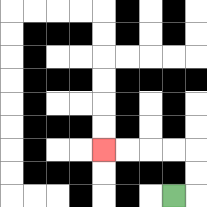{'start': '[7, 8]', 'end': '[4, 6]', 'path_directions': 'R,U,U,L,L,L,L', 'path_coordinates': '[[7, 8], [8, 8], [8, 7], [8, 6], [7, 6], [6, 6], [5, 6], [4, 6]]'}